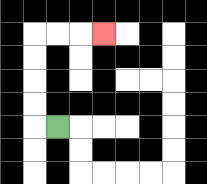{'start': '[2, 5]', 'end': '[4, 1]', 'path_directions': 'L,U,U,U,U,R,R,R', 'path_coordinates': '[[2, 5], [1, 5], [1, 4], [1, 3], [1, 2], [1, 1], [2, 1], [3, 1], [4, 1]]'}